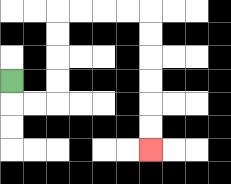{'start': '[0, 3]', 'end': '[6, 6]', 'path_directions': 'D,R,R,U,U,U,U,R,R,R,R,D,D,D,D,D,D', 'path_coordinates': '[[0, 3], [0, 4], [1, 4], [2, 4], [2, 3], [2, 2], [2, 1], [2, 0], [3, 0], [4, 0], [5, 0], [6, 0], [6, 1], [6, 2], [6, 3], [6, 4], [6, 5], [6, 6]]'}